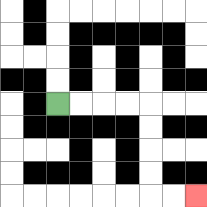{'start': '[2, 4]', 'end': '[8, 8]', 'path_directions': 'R,R,R,R,D,D,D,D,R,R', 'path_coordinates': '[[2, 4], [3, 4], [4, 4], [5, 4], [6, 4], [6, 5], [6, 6], [6, 7], [6, 8], [7, 8], [8, 8]]'}